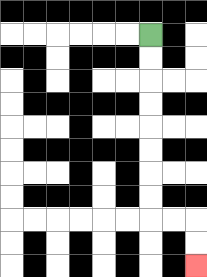{'start': '[6, 1]', 'end': '[8, 11]', 'path_directions': 'D,D,D,D,D,D,D,D,R,R,D,D', 'path_coordinates': '[[6, 1], [6, 2], [6, 3], [6, 4], [6, 5], [6, 6], [6, 7], [6, 8], [6, 9], [7, 9], [8, 9], [8, 10], [8, 11]]'}